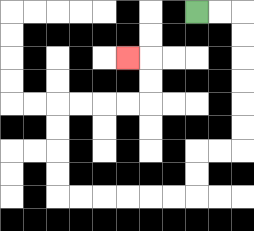{'start': '[8, 0]', 'end': '[5, 2]', 'path_directions': 'R,R,D,D,D,D,D,D,L,L,D,D,L,L,L,L,L,L,U,U,U,U,R,R,R,R,U,U,L', 'path_coordinates': '[[8, 0], [9, 0], [10, 0], [10, 1], [10, 2], [10, 3], [10, 4], [10, 5], [10, 6], [9, 6], [8, 6], [8, 7], [8, 8], [7, 8], [6, 8], [5, 8], [4, 8], [3, 8], [2, 8], [2, 7], [2, 6], [2, 5], [2, 4], [3, 4], [4, 4], [5, 4], [6, 4], [6, 3], [6, 2], [5, 2]]'}